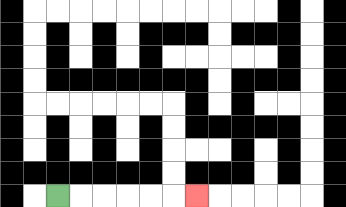{'start': '[2, 8]', 'end': '[8, 8]', 'path_directions': 'R,R,R,R,R,R', 'path_coordinates': '[[2, 8], [3, 8], [4, 8], [5, 8], [6, 8], [7, 8], [8, 8]]'}